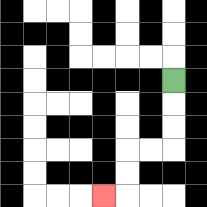{'start': '[7, 3]', 'end': '[4, 8]', 'path_directions': 'D,D,D,L,L,D,D,L', 'path_coordinates': '[[7, 3], [7, 4], [7, 5], [7, 6], [6, 6], [5, 6], [5, 7], [5, 8], [4, 8]]'}